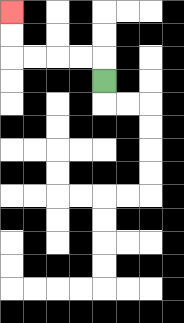{'start': '[4, 3]', 'end': '[0, 0]', 'path_directions': 'U,L,L,L,L,U,U', 'path_coordinates': '[[4, 3], [4, 2], [3, 2], [2, 2], [1, 2], [0, 2], [0, 1], [0, 0]]'}